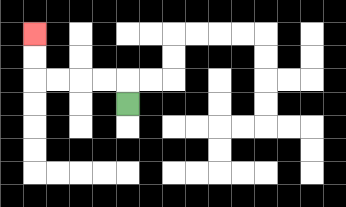{'start': '[5, 4]', 'end': '[1, 1]', 'path_directions': 'U,L,L,L,L,U,U', 'path_coordinates': '[[5, 4], [5, 3], [4, 3], [3, 3], [2, 3], [1, 3], [1, 2], [1, 1]]'}